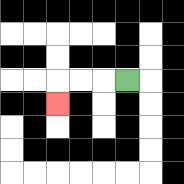{'start': '[5, 3]', 'end': '[2, 4]', 'path_directions': 'L,L,L,D', 'path_coordinates': '[[5, 3], [4, 3], [3, 3], [2, 3], [2, 4]]'}